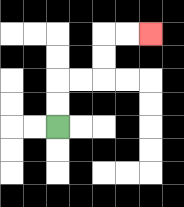{'start': '[2, 5]', 'end': '[6, 1]', 'path_directions': 'U,U,R,R,U,U,R,R', 'path_coordinates': '[[2, 5], [2, 4], [2, 3], [3, 3], [4, 3], [4, 2], [4, 1], [5, 1], [6, 1]]'}